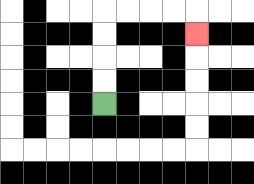{'start': '[4, 4]', 'end': '[8, 1]', 'path_directions': 'U,U,U,U,R,R,R,R,D', 'path_coordinates': '[[4, 4], [4, 3], [4, 2], [4, 1], [4, 0], [5, 0], [6, 0], [7, 0], [8, 0], [8, 1]]'}